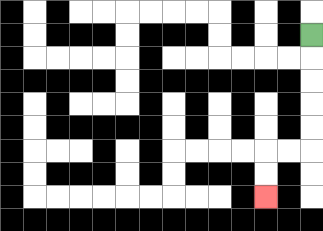{'start': '[13, 1]', 'end': '[11, 8]', 'path_directions': 'D,D,D,D,D,L,L,D,D', 'path_coordinates': '[[13, 1], [13, 2], [13, 3], [13, 4], [13, 5], [13, 6], [12, 6], [11, 6], [11, 7], [11, 8]]'}